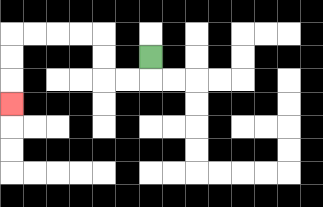{'start': '[6, 2]', 'end': '[0, 4]', 'path_directions': 'D,L,L,U,U,L,L,L,L,D,D,D', 'path_coordinates': '[[6, 2], [6, 3], [5, 3], [4, 3], [4, 2], [4, 1], [3, 1], [2, 1], [1, 1], [0, 1], [0, 2], [0, 3], [0, 4]]'}